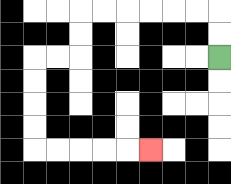{'start': '[9, 2]', 'end': '[6, 6]', 'path_directions': 'U,U,L,L,L,L,L,L,D,D,L,L,D,D,D,D,R,R,R,R,R', 'path_coordinates': '[[9, 2], [9, 1], [9, 0], [8, 0], [7, 0], [6, 0], [5, 0], [4, 0], [3, 0], [3, 1], [3, 2], [2, 2], [1, 2], [1, 3], [1, 4], [1, 5], [1, 6], [2, 6], [3, 6], [4, 6], [5, 6], [6, 6]]'}